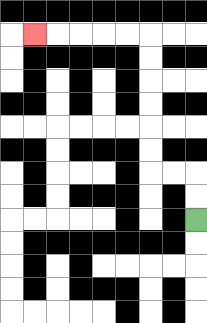{'start': '[8, 9]', 'end': '[1, 1]', 'path_directions': 'U,U,L,L,U,U,U,U,U,U,L,L,L,L,L', 'path_coordinates': '[[8, 9], [8, 8], [8, 7], [7, 7], [6, 7], [6, 6], [6, 5], [6, 4], [6, 3], [6, 2], [6, 1], [5, 1], [4, 1], [3, 1], [2, 1], [1, 1]]'}